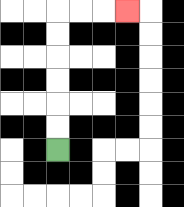{'start': '[2, 6]', 'end': '[5, 0]', 'path_directions': 'U,U,U,U,U,U,R,R,R', 'path_coordinates': '[[2, 6], [2, 5], [2, 4], [2, 3], [2, 2], [2, 1], [2, 0], [3, 0], [4, 0], [5, 0]]'}